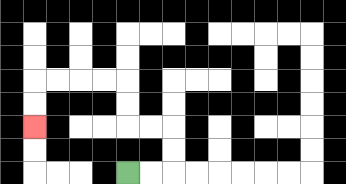{'start': '[5, 7]', 'end': '[1, 5]', 'path_directions': 'R,R,U,U,L,L,U,U,L,L,L,L,D,D', 'path_coordinates': '[[5, 7], [6, 7], [7, 7], [7, 6], [7, 5], [6, 5], [5, 5], [5, 4], [5, 3], [4, 3], [3, 3], [2, 3], [1, 3], [1, 4], [1, 5]]'}